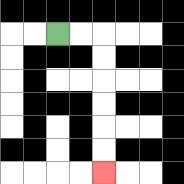{'start': '[2, 1]', 'end': '[4, 7]', 'path_directions': 'R,R,D,D,D,D,D,D', 'path_coordinates': '[[2, 1], [3, 1], [4, 1], [4, 2], [4, 3], [4, 4], [4, 5], [4, 6], [4, 7]]'}